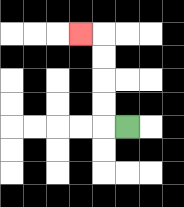{'start': '[5, 5]', 'end': '[3, 1]', 'path_directions': 'L,U,U,U,U,L', 'path_coordinates': '[[5, 5], [4, 5], [4, 4], [4, 3], [4, 2], [4, 1], [3, 1]]'}